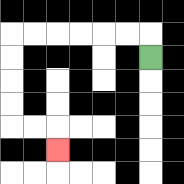{'start': '[6, 2]', 'end': '[2, 6]', 'path_directions': 'U,L,L,L,L,L,L,D,D,D,D,R,R,D', 'path_coordinates': '[[6, 2], [6, 1], [5, 1], [4, 1], [3, 1], [2, 1], [1, 1], [0, 1], [0, 2], [0, 3], [0, 4], [0, 5], [1, 5], [2, 5], [2, 6]]'}